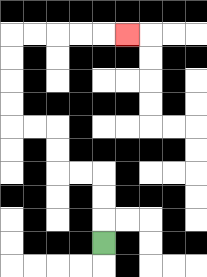{'start': '[4, 10]', 'end': '[5, 1]', 'path_directions': 'U,U,U,L,L,U,U,L,L,U,U,U,U,R,R,R,R,R', 'path_coordinates': '[[4, 10], [4, 9], [4, 8], [4, 7], [3, 7], [2, 7], [2, 6], [2, 5], [1, 5], [0, 5], [0, 4], [0, 3], [0, 2], [0, 1], [1, 1], [2, 1], [3, 1], [4, 1], [5, 1]]'}